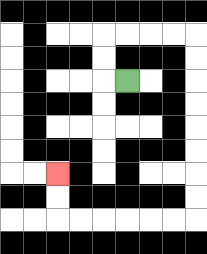{'start': '[5, 3]', 'end': '[2, 7]', 'path_directions': 'L,U,U,R,R,R,R,D,D,D,D,D,D,D,D,L,L,L,L,L,L,U,U', 'path_coordinates': '[[5, 3], [4, 3], [4, 2], [4, 1], [5, 1], [6, 1], [7, 1], [8, 1], [8, 2], [8, 3], [8, 4], [8, 5], [8, 6], [8, 7], [8, 8], [8, 9], [7, 9], [6, 9], [5, 9], [4, 9], [3, 9], [2, 9], [2, 8], [2, 7]]'}